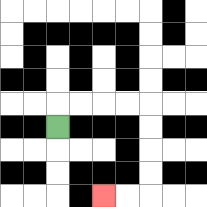{'start': '[2, 5]', 'end': '[4, 8]', 'path_directions': 'U,R,R,R,R,D,D,D,D,L,L', 'path_coordinates': '[[2, 5], [2, 4], [3, 4], [4, 4], [5, 4], [6, 4], [6, 5], [6, 6], [6, 7], [6, 8], [5, 8], [4, 8]]'}